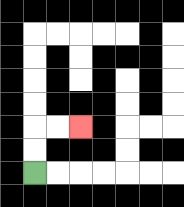{'start': '[1, 7]', 'end': '[3, 5]', 'path_directions': 'U,U,R,R', 'path_coordinates': '[[1, 7], [1, 6], [1, 5], [2, 5], [3, 5]]'}